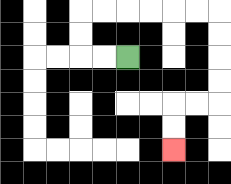{'start': '[5, 2]', 'end': '[7, 6]', 'path_directions': 'L,L,U,U,R,R,R,R,R,R,D,D,D,D,L,L,D,D', 'path_coordinates': '[[5, 2], [4, 2], [3, 2], [3, 1], [3, 0], [4, 0], [5, 0], [6, 0], [7, 0], [8, 0], [9, 0], [9, 1], [9, 2], [9, 3], [9, 4], [8, 4], [7, 4], [7, 5], [7, 6]]'}